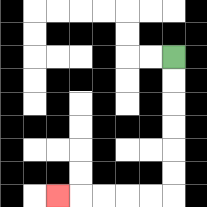{'start': '[7, 2]', 'end': '[2, 8]', 'path_directions': 'D,D,D,D,D,D,L,L,L,L,L', 'path_coordinates': '[[7, 2], [7, 3], [7, 4], [7, 5], [7, 6], [7, 7], [7, 8], [6, 8], [5, 8], [4, 8], [3, 8], [2, 8]]'}